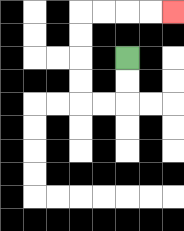{'start': '[5, 2]', 'end': '[7, 0]', 'path_directions': 'D,D,L,L,U,U,U,U,R,R,R,R', 'path_coordinates': '[[5, 2], [5, 3], [5, 4], [4, 4], [3, 4], [3, 3], [3, 2], [3, 1], [3, 0], [4, 0], [5, 0], [6, 0], [7, 0]]'}